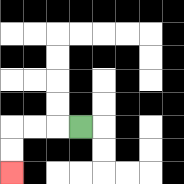{'start': '[3, 5]', 'end': '[0, 7]', 'path_directions': 'L,L,L,D,D', 'path_coordinates': '[[3, 5], [2, 5], [1, 5], [0, 5], [0, 6], [0, 7]]'}